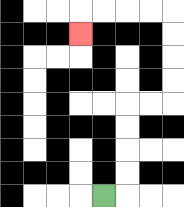{'start': '[4, 8]', 'end': '[3, 1]', 'path_directions': 'R,U,U,U,U,R,R,U,U,U,U,L,L,L,L,D', 'path_coordinates': '[[4, 8], [5, 8], [5, 7], [5, 6], [5, 5], [5, 4], [6, 4], [7, 4], [7, 3], [7, 2], [7, 1], [7, 0], [6, 0], [5, 0], [4, 0], [3, 0], [3, 1]]'}